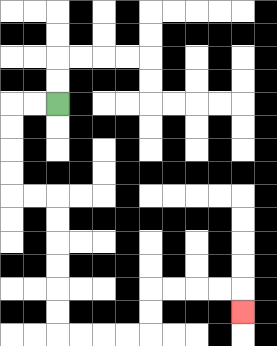{'start': '[2, 4]', 'end': '[10, 13]', 'path_directions': 'L,L,D,D,D,D,R,R,D,D,D,D,D,D,R,R,R,R,U,U,R,R,R,R,D', 'path_coordinates': '[[2, 4], [1, 4], [0, 4], [0, 5], [0, 6], [0, 7], [0, 8], [1, 8], [2, 8], [2, 9], [2, 10], [2, 11], [2, 12], [2, 13], [2, 14], [3, 14], [4, 14], [5, 14], [6, 14], [6, 13], [6, 12], [7, 12], [8, 12], [9, 12], [10, 12], [10, 13]]'}